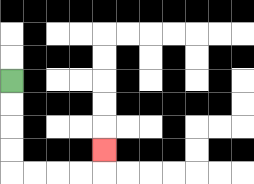{'start': '[0, 3]', 'end': '[4, 6]', 'path_directions': 'D,D,D,D,R,R,R,R,U', 'path_coordinates': '[[0, 3], [0, 4], [0, 5], [0, 6], [0, 7], [1, 7], [2, 7], [3, 7], [4, 7], [4, 6]]'}